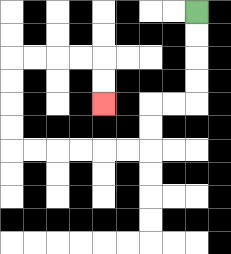{'start': '[8, 0]', 'end': '[4, 4]', 'path_directions': 'D,D,D,D,L,L,D,D,L,L,L,L,L,L,U,U,U,U,R,R,R,R,D,D', 'path_coordinates': '[[8, 0], [8, 1], [8, 2], [8, 3], [8, 4], [7, 4], [6, 4], [6, 5], [6, 6], [5, 6], [4, 6], [3, 6], [2, 6], [1, 6], [0, 6], [0, 5], [0, 4], [0, 3], [0, 2], [1, 2], [2, 2], [3, 2], [4, 2], [4, 3], [4, 4]]'}